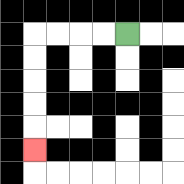{'start': '[5, 1]', 'end': '[1, 6]', 'path_directions': 'L,L,L,L,D,D,D,D,D', 'path_coordinates': '[[5, 1], [4, 1], [3, 1], [2, 1], [1, 1], [1, 2], [1, 3], [1, 4], [1, 5], [1, 6]]'}